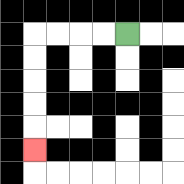{'start': '[5, 1]', 'end': '[1, 6]', 'path_directions': 'L,L,L,L,D,D,D,D,D', 'path_coordinates': '[[5, 1], [4, 1], [3, 1], [2, 1], [1, 1], [1, 2], [1, 3], [1, 4], [1, 5], [1, 6]]'}